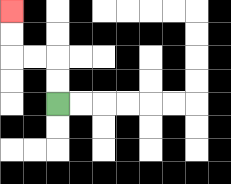{'start': '[2, 4]', 'end': '[0, 0]', 'path_directions': 'U,U,L,L,U,U', 'path_coordinates': '[[2, 4], [2, 3], [2, 2], [1, 2], [0, 2], [0, 1], [0, 0]]'}